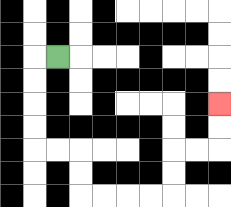{'start': '[2, 2]', 'end': '[9, 4]', 'path_directions': 'L,D,D,D,D,R,R,D,D,R,R,R,R,U,U,R,R,U,U', 'path_coordinates': '[[2, 2], [1, 2], [1, 3], [1, 4], [1, 5], [1, 6], [2, 6], [3, 6], [3, 7], [3, 8], [4, 8], [5, 8], [6, 8], [7, 8], [7, 7], [7, 6], [8, 6], [9, 6], [9, 5], [9, 4]]'}